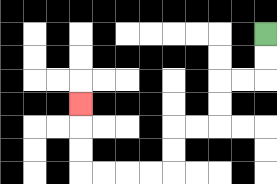{'start': '[11, 1]', 'end': '[3, 4]', 'path_directions': 'D,D,L,L,D,D,L,L,D,D,L,L,L,L,U,U,U', 'path_coordinates': '[[11, 1], [11, 2], [11, 3], [10, 3], [9, 3], [9, 4], [9, 5], [8, 5], [7, 5], [7, 6], [7, 7], [6, 7], [5, 7], [4, 7], [3, 7], [3, 6], [3, 5], [3, 4]]'}